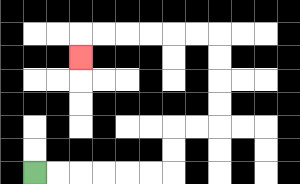{'start': '[1, 7]', 'end': '[3, 2]', 'path_directions': 'R,R,R,R,R,R,U,U,R,R,U,U,U,U,L,L,L,L,L,L,D', 'path_coordinates': '[[1, 7], [2, 7], [3, 7], [4, 7], [5, 7], [6, 7], [7, 7], [7, 6], [7, 5], [8, 5], [9, 5], [9, 4], [9, 3], [9, 2], [9, 1], [8, 1], [7, 1], [6, 1], [5, 1], [4, 1], [3, 1], [3, 2]]'}